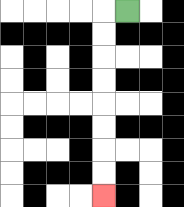{'start': '[5, 0]', 'end': '[4, 8]', 'path_directions': 'L,D,D,D,D,D,D,D,D', 'path_coordinates': '[[5, 0], [4, 0], [4, 1], [4, 2], [4, 3], [4, 4], [4, 5], [4, 6], [4, 7], [4, 8]]'}